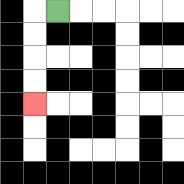{'start': '[2, 0]', 'end': '[1, 4]', 'path_directions': 'L,D,D,D,D', 'path_coordinates': '[[2, 0], [1, 0], [1, 1], [1, 2], [1, 3], [1, 4]]'}